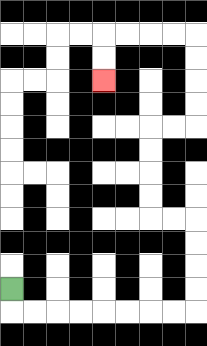{'start': '[0, 12]', 'end': '[4, 3]', 'path_directions': 'D,R,R,R,R,R,R,R,R,U,U,U,U,L,L,U,U,U,U,R,R,U,U,U,U,L,L,L,L,D,D', 'path_coordinates': '[[0, 12], [0, 13], [1, 13], [2, 13], [3, 13], [4, 13], [5, 13], [6, 13], [7, 13], [8, 13], [8, 12], [8, 11], [8, 10], [8, 9], [7, 9], [6, 9], [6, 8], [6, 7], [6, 6], [6, 5], [7, 5], [8, 5], [8, 4], [8, 3], [8, 2], [8, 1], [7, 1], [6, 1], [5, 1], [4, 1], [4, 2], [4, 3]]'}